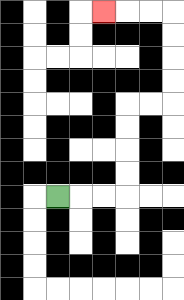{'start': '[2, 8]', 'end': '[4, 0]', 'path_directions': 'R,R,R,U,U,U,U,R,R,U,U,U,U,L,L,L', 'path_coordinates': '[[2, 8], [3, 8], [4, 8], [5, 8], [5, 7], [5, 6], [5, 5], [5, 4], [6, 4], [7, 4], [7, 3], [7, 2], [7, 1], [7, 0], [6, 0], [5, 0], [4, 0]]'}